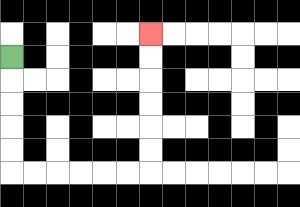{'start': '[0, 2]', 'end': '[6, 1]', 'path_directions': 'D,D,D,D,D,R,R,R,R,R,R,U,U,U,U,U,U', 'path_coordinates': '[[0, 2], [0, 3], [0, 4], [0, 5], [0, 6], [0, 7], [1, 7], [2, 7], [3, 7], [4, 7], [5, 7], [6, 7], [6, 6], [6, 5], [6, 4], [6, 3], [6, 2], [6, 1]]'}